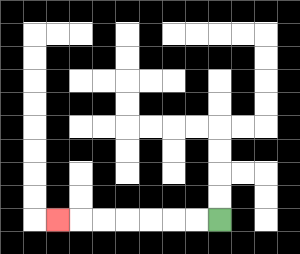{'start': '[9, 9]', 'end': '[2, 9]', 'path_directions': 'L,L,L,L,L,L,L', 'path_coordinates': '[[9, 9], [8, 9], [7, 9], [6, 9], [5, 9], [4, 9], [3, 9], [2, 9]]'}